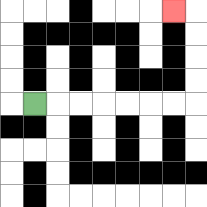{'start': '[1, 4]', 'end': '[7, 0]', 'path_directions': 'R,R,R,R,R,R,R,U,U,U,U,L', 'path_coordinates': '[[1, 4], [2, 4], [3, 4], [4, 4], [5, 4], [6, 4], [7, 4], [8, 4], [8, 3], [8, 2], [8, 1], [8, 0], [7, 0]]'}